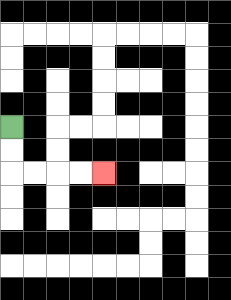{'start': '[0, 5]', 'end': '[4, 7]', 'path_directions': 'D,D,R,R,R,R', 'path_coordinates': '[[0, 5], [0, 6], [0, 7], [1, 7], [2, 7], [3, 7], [4, 7]]'}